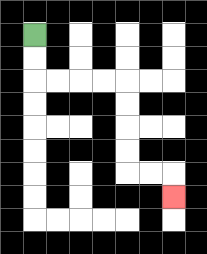{'start': '[1, 1]', 'end': '[7, 8]', 'path_directions': 'D,D,R,R,R,R,D,D,D,D,R,R,D', 'path_coordinates': '[[1, 1], [1, 2], [1, 3], [2, 3], [3, 3], [4, 3], [5, 3], [5, 4], [5, 5], [5, 6], [5, 7], [6, 7], [7, 7], [7, 8]]'}